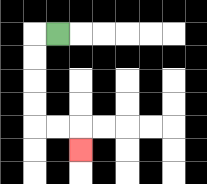{'start': '[2, 1]', 'end': '[3, 6]', 'path_directions': 'L,D,D,D,D,R,R,D', 'path_coordinates': '[[2, 1], [1, 1], [1, 2], [1, 3], [1, 4], [1, 5], [2, 5], [3, 5], [3, 6]]'}